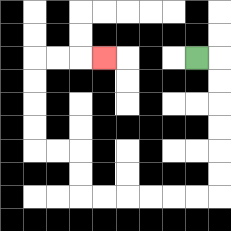{'start': '[8, 2]', 'end': '[4, 2]', 'path_directions': 'R,D,D,D,D,D,D,L,L,L,L,L,L,U,U,L,L,U,U,U,U,R,R,R', 'path_coordinates': '[[8, 2], [9, 2], [9, 3], [9, 4], [9, 5], [9, 6], [9, 7], [9, 8], [8, 8], [7, 8], [6, 8], [5, 8], [4, 8], [3, 8], [3, 7], [3, 6], [2, 6], [1, 6], [1, 5], [1, 4], [1, 3], [1, 2], [2, 2], [3, 2], [4, 2]]'}